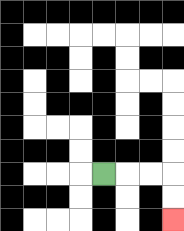{'start': '[4, 7]', 'end': '[7, 9]', 'path_directions': 'R,R,R,D,D', 'path_coordinates': '[[4, 7], [5, 7], [6, 7], [7, 7], [7, 8], [7, 9]]'}